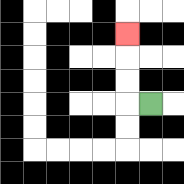{'start': '[6, 4]', 'end': '[5, 1]', 'path_directions': 'L,U,U,U', 'path_coordinates': '[[6, 4], [5, 4], [5, 3], [5, 2], [5, 1]]'}